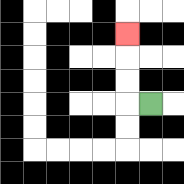{'start': '[6, 4]', 'end': '[5, 1]', 'path_directions': 'L,U,U,U', 'path_coordinates': '[[6, 4], [5, 4], [5, 3], [5, 2], [5, 1]]'}